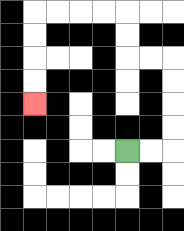{'start': '[5, 6]', 'end': '[1, 4]', 'path_directions': 'R,R,U,U,U,U,L,L,U,U,L,L,L,L,D,D,D,D', 'path_coordinates': '[[5, 6], [6, 6], [7, 6], [7, 5], [7, 4], [7, 3], [7, 2], [6, 2], [5, 2], [5, 1], [5, 0], [4, 0], [3, 0], [2, 0], [1, 0], [1, 1], [1, 2], [1, 3], [1, 4]]'}